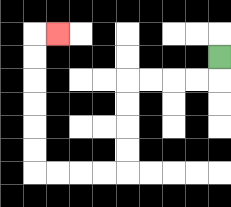{'start': '[9, 2]', 'end': '[2, 1]', 'path_directions': 'D,L,L,L,L,D,D,D,D,L,L,L,L,U,U,U,U,U,U,R', 'path_coordinates': '[[9, 2], [9, 3], [8, 3], [7, 3], [6, 3], [5, 3], [5, 4], [5, 5], [5, 6], [5, 7], [4, 7], [3, 7], [2, 7], [1, 7], [1, 6], [1, 5], [1, 4], [1, 3], [1, 2], [1, 1], [2, 1]]'}